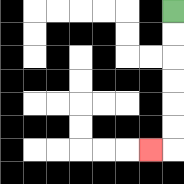{'start': '[7, 0]', 'end': '[6, 6]', 'path_directions': 'D,D,D,D,D,D,L', 'path_coordinates': '[[7, 0], [7, 1], [7, 2], [7, 3], [7, 4], [7, 5], [7, 6], [6, 6]]'}